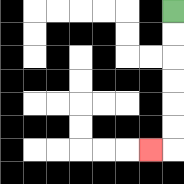{'start': '[7, 0]', 'end': '[6, 6]', 'path_directions': 'D,D,D,D,D,D,L', 'path_coordinates': '[[7, 0], [7, 1], [7, 2], [7, 3], [7, 4], [7, 5], [7, 6], [6, 6]]'}